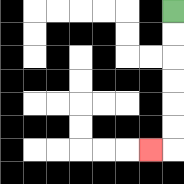{'start': '[7, 0]', 'end': '[6, 6]', 'path_directions': 'D,D,D,D,D,D,L', 'path_coordinates': '[[7, 0], [7, 1], [7, 2], [7, 3], [7, 4], [7, 5], [7, 6], [6, 6]]'}